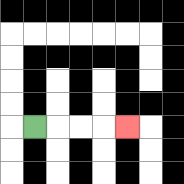{'start': '[1, 5]', 'end': '[5, 5]', 'path_directions': 'R,R,R,R', 'path_coordinates': '[[1, 5], [2, 5], [3, 5], [4, 5], [5, 5]]'}